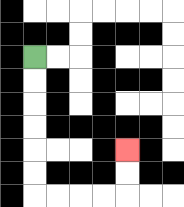{'start': '[1, 2]', 'end': '[5, 6]', 'path_directions': 'D,D,D,D,D,D,R,R,R,R,U,U', 'path_coordinates': '[[1, 2], [1, 3], [1, 4], [1, 5], [1, 6], [1, 7], [1, 8], [2, 8], [3, 8], [4, 8], [5, 8], [5, 7], [5, 6]]'}